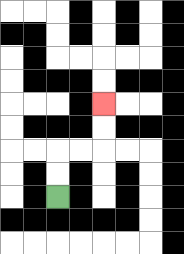{'start': '[2, 8]', 'end': '[4, 4]', 'path_directions': 'U,U,R,R,U,U', 'path_coordinates': '[[2, 8], [2, 7], [2, 6], [3, 6], [4, 6], [4, 5], [4, 4]]'}